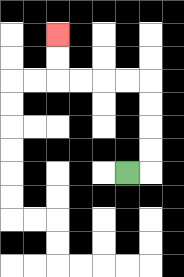{'start': '[5, 7]', 'end': '[2, 1]', 'path_directions': 'R,U,U,U,U,L,L,L,L,U,U', 'path_coordinates': '[[5, 7], [6, 7], [6, 6], [6, 5], [6, 4], [6, 3], [5, 3], [4, 3], [3, 3], [2, 3], [2, 2], [2, 1]]'}